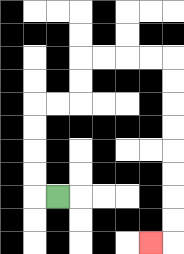{'start': '[2, 8]', 'end': '[6, 10]', 'path_directions': 'L,U,U,U,U,R,R,U,U,R,R,R,R,D,D,D,D,D,D,D,D,L', 'path_coordinates': '[[2, 8], [1, 8], [1, 7], [1, 6], [1, 5], [1, 4], [2, 4], [3, 4], [3, 3], [3, 2], [4, 2], [5, 2], [6, 2], [7, 2], [7, 3], [7, 4], [7, 5], [7, 6], [7, 7], [7, 8], [7, 9], [7, 10], [6, 10]]'}